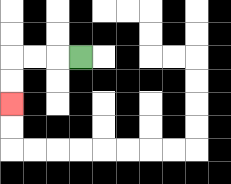{'start': '[3, 2]', 'end': '[0, 4]', 'path_directions': 'L,L,L,D,D', 'path_coordinates': '[[3, 2], [2, 2], [1, 2], [0, 2], [0, 3], [0, 4]]'}